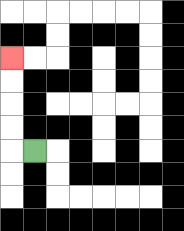{'start': '[1, 6]', 'end': '[0, 2]', 'path_directions': 'L,U,U,U,U', 'path_coordinates': '[[1, 6], [0, 6], [0, 5], [0, 4], [0, 3], [0, 2]]'}